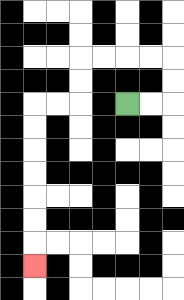{'start': '[5, 4]', 'end': '[1, 11]', 'path_directions': 'R,R,U,U,L,L,L,L,D,D,L,L,D,D,D,D,D,D,D', 'path_coordinates': '[[5, 4], [6, 4], [7, 4], [7, 3], [7, 2], [6, 2], [5, 2], [4, 2], [3, 2], [3, 3], [3, 4], [2, 4], [1, 4], [1, 5], [1, 6], [1, 7], [1, 8], [1, 9], [1, 10], [1, 11]]'}